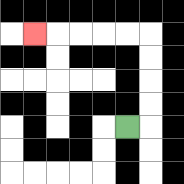{'start': '[5, 5]', 'end': '[1, 1]', 'path_directions': 'R,U,U,U,U,L,L,L,L,L', 'path_coordinates': '[[5, 5], [6, 5], [6, 4], [6, 3], [6, 2], [6, 1], [5, 1], [4, 1], [3, 1], [2, 1], [1, 1]]'}